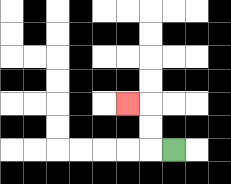{'start': '[7, 6]', 'end': '[5, 4]', 'path_directions': 'L,U,U,L', 'path_coordinates': '[[7, 6], [6, 6], [6, 5], [6, 4], [5, 4]]'}